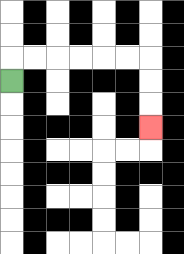{'start': '[0, 3]', 'end': '[6, 5]', 'path_directions': 'U,R,R,R,R,R,R,D,D,D', 'path_coordinates': '[[0, 3], [0, 2], [1, 2], [2, 2], [3, 2], [4, 2], [5, 2], [6, 2], [6, 3], [6, 4], [6, 5]]'}